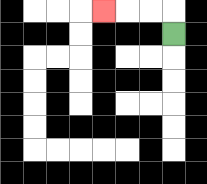{'start': '[7, 1]', 'end': '[4, 0]', 'path_directions': 'U,L,L,L', 'path_coordinates': '[[7, 1], [7, 0], [6, 0], [5, 0], [4, 0]]'}